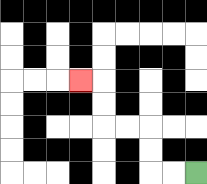{'start': '[8, 7]', 'end': '[3, 3]', 'path_directions': 'L,L,U,U,L,L,U,U,L', 'path_coordinates': '[[8, 7], [7, 7], [6, 7], [6, 6], [6, 5], [5, 5], [4, 5], [4, 4], [4, 3], [3, 3]]'}